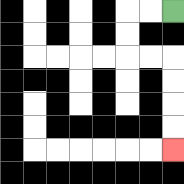{'start': '[7, 0]', 'end': '[7, 6]', 'path_directions': 'L,L,D,D,R,R,D,D,D,D', 'path_coordinates': '[[7, 0], [6, 0], [5, 0], [5, 1], [5, 2], [6, 2], [7, 2], [7, 3], [7, 4], [7, 5], [7, 6]]'}